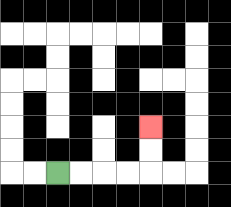{'start': '[2, 7]', 'end': '[6, 5]', 'path_directions': 'R,R,R,R,U,U', 'path_coordinates': '[[2, 7], [3, 7], [4, 7], [5, 7], [6, 7], [6, 6], [6, 5]]'}